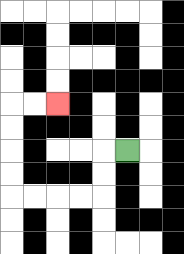{'start': '[5, 6]', 'end': '[2, 4]', 'path_directions': 'L,D,D,L,L,L,L,U,U,U,U,R,R', 'path_coordinates': '[[5, 6], [4, 6], [4, 7], [4, 8], [3, 8], [2, 8], [1, 8], [0, 8], [0, 7], [0, 6], [0, 5], [0, 4], [1, 4], [2, 4]]'}